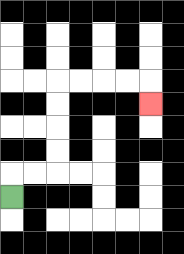{'start': '[0, 8]', 'end': '[6, 4]', 'path_directions': 'U,R,R,U,U,U,U,R,R,R,R,D', 'path_coordinates': '[[0, 8], [0, 7], [1, 7], [2, 7], [2, 6], [2, 5], [2, 4], [2, 3], [3, 3], [4, 3], [5, 3], [6, 3], [6, 4]]'}